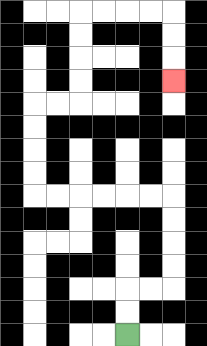{'start': '[5, 14]', 'end': '[7, 3]', 'path_directions': 'U,U,R,R,U,U,U,U,L,L,L,L,L,L,U,U,U,U,R,R,U,U,U,U,R,R,R,R,D,D,D', 'path_coordinates': '[[5, 14], [5, 13], [5, 12], [6, 12], [7, 12], [7, 11], [7, 10], [7, 9], [7, 8], [6, 8], [5, 8], [4, 8], [3, 8], [2, 8], [1, 8], [1, 7], [1, 6], [1, 5], [1, 4], [2, 4], [3, 4], [3, 3], [3, 2], [3, 1], [3, 0], [4, 0], [5, 0], [6, 0], [7, 0], [7, 1], [7, 2], [7, 3]]'}